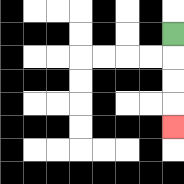{'start': '[7, 1]', 'end': '[7, 5]', 'path_directions': 'D,D,D,D', 'path_coordinates': '[[7, 1], [7, 2], [7, 3], [7, 4], [7, 5]]'}